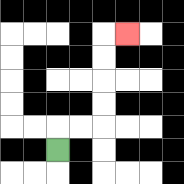{'start': '[2, 6]', 'end': '[5, 1]', 'path_directions': 'U,R,R,U,U,U,U,R', 'path_coordinates': '[[2, 6], [2, 5], [3, 5], [4, 5], [4, 4], [4, 3], [4, 2], [4, 1], [5, 1]]'}